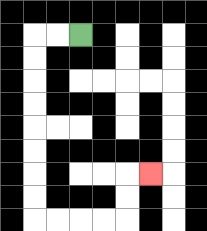{'start': '[3, 1]', 'end': '[6, 7]', 'path_directions': 'L,L,D,D,D,D,D,D,D,D,R,R,R,R,U,U,R', 'path_coordinates': '[[3, 1], [2, 1], [1, 1], [1, 2], [1, 3], [1, 4], [1, 5], [1, 6], [1, 7], [1, 8], [1, 9], [2, 9], [3, 9], [4, 9], [5, 9], [5, 8], [5, 7], [6, 7]]'}